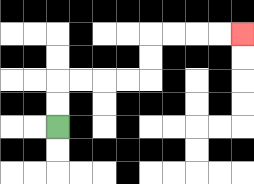{'start': '[2, 5]', 'end': '[10, 1]', 'path_directions': 'U,U,R,R,R,R,U,U,R,R,R,R', 'path_coordinates': '[[2, 5], [2, 4], [2, 3], [3, 3], [4, 3], [5, 3], [6, 3], [6, 2], [6, 1], [7, 1], [8, 1], [9, 1], [10, 1]]'}